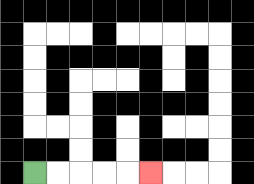{'start': '[1, 7]', 'end': '[6, 7]', 'path_directions': 'R,R,R,R,R', 'path_coordinates': '[[1, 7], [2, 7], [3, 7], [4, 7], [5, 7], [6, 7]]'}